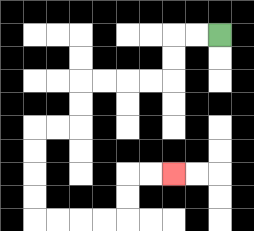{'start': '[9, 1]', 'end': '[7, 7]', 'path_directions': 'L,L,D,D,L,L,L,L,D,D,L,L,D,D,D,D,R,R,R,R,U,U,R,R', 'path_coordinates': '[[9, 1], [8, 1], [7, 1], [7, 2], [7, 3], [6, 3], [5, 3], [4, 3], [3, 3], [3, 4], [3, 5], [2, 5], [1, 5], [1, 6], [1, 7], [1, 8], [1, 9], [2, 9], [3, 9], [4, 9], [5, 9], [5, 8], [5, 7], [6, 7], [7, 7]]'}